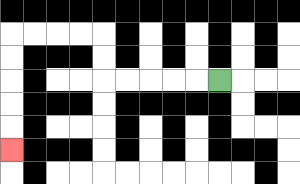{'start': '[9, 3]', 'end': '[0, 6]', 'path_directions': 'L,L,L,L,L,U,U,L,L,L,L,D,D,D,D,D', 'path_coordinates': '[[9, 3], [8, 3], [7, 3], [6, 3], [5, 3], [4, 3], [4, 2], [4, 1], [3, 1], [2, 1], [1, 1], [0, 1], [0, 2], [0, 3], [0, 4], [0, 5], [0, 6]]'}